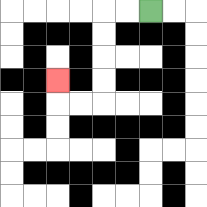{'start': '[6, 0]', 'end': '[2, 3]', 'path_directions': 'L,L,D,D,D,D,L,L,U', 'path_coordinates': '[[6, 0], [5, 0], [4, 0], [4, 1], [4, 2], [4, 3], [4, 4], [3, 4], [2, 4], [2, 3]]'}